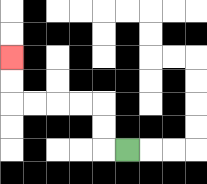{'start': '[5, 6]', 'end': '[0, 2]', 'path_directions': 'L,U,U,L,L,L,L,U,U', 'path_coordinates': '[[5, 6], [4, 6], [4, 5], [4, 4], [3, 4], [2, 4], [1, 4], [0, 4], [0, 3], [0, 2]]'}